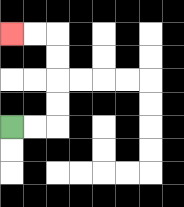{'start': '[0, 5]', 'end': '[0, 1]', 'path_directions': 'R,R,U,U,U,U,L,L', 'path_coordinates': '[[0, 5], [1, 5], [2, 5], [2, 4], [2, 3], [2, 2], [2, 1], [1, 1], [0, 1]]'}